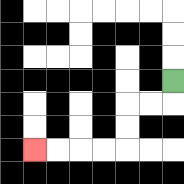{'start': '[7, 3]', 'end': '[1, 6]', 'path_directions': 'D,L,L,D,D,L,L,L,L', 'path_coordinates': '[[7, 3], [7, 4], [6, 4], [5, 4], [5, 5], [5, 6], [4, 6], [3, 6], [2, 6], [1, 6]]'}